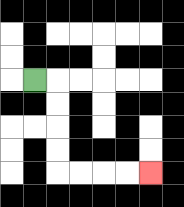{'start': '[1, 3]', 'end': '[6, 7]', 'path_directions': 'R,D,D,D,D,R,R,R,R', 'path_coordinates': '[[1, 3], [2, 3], [2, 4], [2, 5], [2, 6], [2, 7], [3, 7], [4, 7], [5, 7], [6, 7]]'}